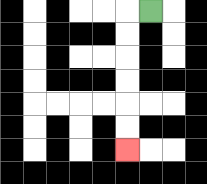{'start': '[6, 0]', 'end': '[5, 6]', 'path_directions': 'L,D,D,D,D,D,D', 'path_coordinates': '[[6, 0], [5, 0], [5, 1], [5, 2], [5, 3], [5, 4], [5, 5], [5, 6]]'}